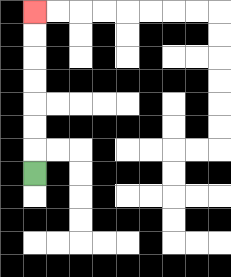{'start': '[1, 7]', 'end': '[1, 0]', 'path_directions': 'U,U,U,U,U,U,U', 'path_coordinates': '[[1, 7], [1, 6], [1, 5], [1, 4], [1, 3], [1, 2], [1, 1], [1, 0]]'}